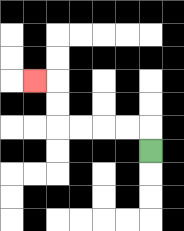{'start': '[6, 6]', 'end': '[1, 3]', 'path_directions': 'U,L,L,L,L,U,U,L', 'path_coordinates': '[[6, 6], [6, 5], [5, 5], [4, 5], [3, 5], [2, 5], [2, 4], [2, 3], [1, 3]]'}